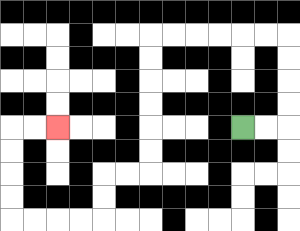{'start': '[10, 5]', 'end': '[2, 5]', 'path_directions': 'R,R,U,U,U,U,L,L,L,L,L,L,D,D,D,D,D,D,L,L,D,D,L,L,L,L,U,U,U,U,R,R', 'path_coordinates': '[[10, 5], [11, 5], [12, 5], [12, 4], [12, 3], [12, 2], [12, 1], [11, 1], [10, 1], [9, 1], [8, 1], [7, 1], [6, 1], [6, 2], [6, 3], [6, 4], [6, 5], [6, 6], [6, 7], [5, 7], [4, 7], [4, 8], [4, 9], [3, 9], [2, 9], [1, 9], [0, 9], [0, 8], [0, 7], [0, 6], [0, 5], [1, 5], [2, 5]]'}